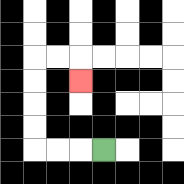{'start': '[4, 6]', 'end': '[3, 3]', 'path_directions': 'L,L,L,U,U,U,U,R,R,D', 'path_coordinates': '[[4, 6], [3, 6], [2, 6], [1, 6], [1, 5], [1, 4], [1, 3], [1, 2], [2, 2], [3, 2], [3, 3]]'}